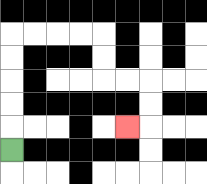{'start': '[0, 6]', 'end': '[5, 5]', 'path_directions': 'U,U,U,U,U,R,R,R,R,D,D,R,R,D,D,L', 'path_coordinates': '[[0, 6], [0, 5], [0, 4], [0, 3], [0, 2], [0, 1], [1, 1], [2, 1], [3, 1], [4, 1], [4, 2], [4, 3], [5, 3], [6, 3], [6, 4], [6, 5], [5, 5]]'}